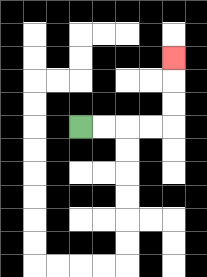{'start': '[3, 5]', 'end': '[7, 2]', 'path_directions': 'R,R,R,R,U,U,U', 'path_coordinates': '[[3, 5], [4, 5], [5, 5], [6, 5], [7, 5], [7, 4], [7, 3], [7, 2]]'}